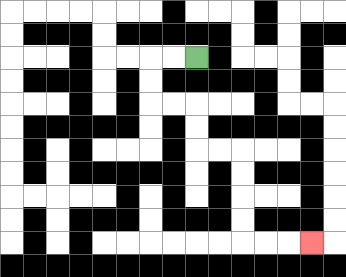{'start': '[8, 2]', 'end': '[13, 10]', 'path_directions': 'L,L,D,D,R,R,D,D,R,R,D,D,D,D,R,R,R', 'path_coordinates': '[[8, 2], [7, 2], [6, 2], [6, 3], [6, 4], [7, 4], [8, 4], [8, 5], [8, 6], [9, 6], [10, 6], [10, 7], [10, 8], [10, 9], [10, 10], [11, 10], [12, 10], [13, 10]]'}